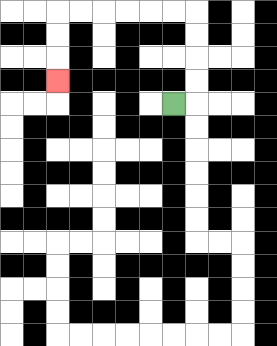{'start': '[7, 4]', 'end': '[2, 3]', 'path_directions': 'R,U,U,U,U,L,L,L,L,L,L,D,D,D', 'path_coordinates': '[[7, 4], [8, 4], [8, 3], [8, 2], [8, 1], [8, 0], [7, 0], [6, 0], [5, 0], [4, 0], [3, 0], [2, 0], [2, 1], [2, 2], [2, 3]]'}